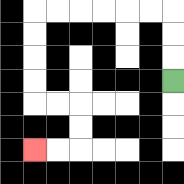{'start': '[7, 3]', 'end': '[1, 6]', 'path_directions': 'U,U,U,L,L,L,L,L,L,D,D,D,D,R,R,D,D,L,L', 'path_coordinates': '[[7, 3], [7, 2], [7, 1], [7, 0], [6, 0], [5, 0], [4, 0], [3, 0], [2, 0], [1, 0], [1, 1], [1, 2], [1, 3], [1, 4], [2, 4], [3, 4], [3, 5], [3, 6], [2, 6], [1, 6]]'}